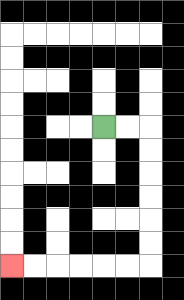{'start': '[4, 5]', 'end': '[0, 11]', 'path_directions': 'R,R,D,D,D,D,D,D,L,L,L,L,L,L', 'path_coordinates': '[[4, 5], [5, 5], [6, 5], [6, 6], [6, 7], [6, 8], [6, 9], [6, 10], [6, 11], [5, 11], [4, 11], [3, 11], [2, 11], [1, 11], [0, 11]]'}